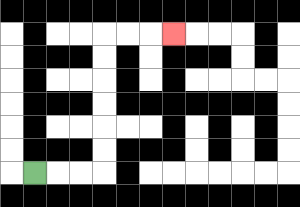{'start': '[1, 7]', 'end': '[7, 1]', 'path_directions': 'R,R,R,U,U,U,U,U,U,R,R,R', 'path_coordinates': '[[1, 7], [2, 7], [3, 7], [4, 7], [4, 6], [4, 5], [4, 4], [4, 3], [4, 2], [4, 1], [5, 1], [6, 1], [7, 1]]'}